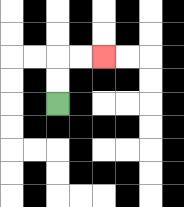{'start': '[2, 4]', 'end': '[4, 2]', 'path_directions': 'U,U,R,R', 'path_coordinates': '[[2, 4], [2, 3], [2, 2], [3, 2], [4, 2]]'}